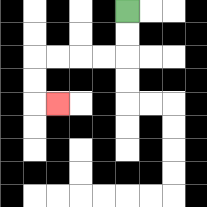{'start': '[5, 0]', 'end': '[2, 4]', 'path_directions': 'D,D,L,L,L,L,D,D,R', 'path_coordinates': '[[5, 0], [5, 1], [5, 2], [4, 2], [3, 2], [2, 2], [1, 2], [1, 3], [1, 4], [2, 4]]'}